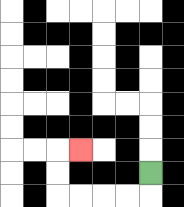{'start': '[6, 7]', 'end': '[3, 6]', 'path_directions': 'D,L,L,L,L,U,U,R', 'path_coordinates': '[[6, 7], [6, 8], [5, 8], [4, 8], [3, 8], [2, 8], [2, 7], [2, 6], [3, 6]]'}